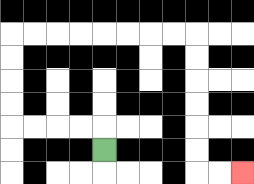{'start': '[4, 6]', 'end': '[10, 7]', 'path_directions': 'U,L,L,L,L,U,U,U,U,R,R,R,R,R,R,R,R,D,D,D,D,D,D,R,R', 'path_coordinates': '[[4, 6], [4, 5], [3, 5], [2, 5], [1, 5], [0, 5], [0, 4], [0, 3], [0, 2], [0, 1], [1, 1], [2, 1], [3, 1], [4, 1], [5, 1], [6, 1], [7, 1], [8, 1], [8, 2], [8, 3], [8, 4], [8, 5], [8, 6], [8, 7], [9, 7], [10, 7]]'}